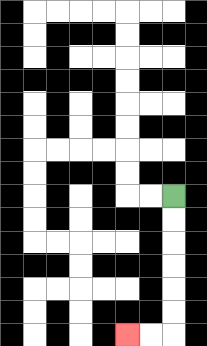{'start': '[7, 8]', 'end': '[5, 14]', 'path_directions': 'D,D,D,D,D,D,L,L', 'path_coordinates': '[[7, 8], [7, 9], [7, 10], [7, 11], [7, 12], [7, 13], [7, 14], [6, 14], [5, 14]]'}